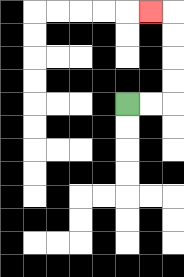{'start': '[5, 4]', 'end': '[6, 0]', 'path_directions': 'R,R,U,U,U,U,L', 'path_coordinates': '[[5, 4], [6, 4], [7, 4], [7, 3], [7, 2], [7, 1], [7, 0], [6, 0]]'}